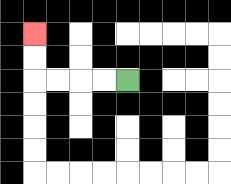{'start': '[5, 3]', 'end': '[1, 1]', 'path_directions': 'L,L,L,L,U,U', 'path_coordinates': '[[5, 3], [4, 3], [3, 3], [2, 3], [1, 3], [1, 2], [1, 1]]'}